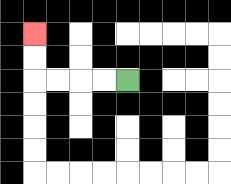{'start': '[5, 3]', 'end': '[1, 1]', 'path_directions': 'L,L,L,L,U,U', 'path_coordinates': '[[5, 3], [4, 3], [3, 3], [2, 3], [1, 3], [1, 2], [1, 1]]'}